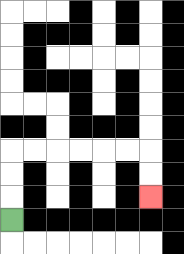{'start': '[0, 9]', 'end': '[6, 8]', 'path_directions': 'U,U,U,R,R,R,R,R,R,D,D', 'path_coordinates': '[[0, 9], [0, 8], [0, 7], [0, 6], [1, 6], [2, 6], [3, 6], [4, 6], [5, 6], [6, 6], [6, 7], [6, 8]]'}